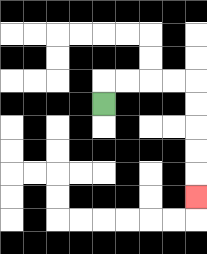{'start': '[4, 4]', 'end': '[8, 8]', 'path_directions': 'U,R,R,R,R,D,D,D,D,D', 'path_coordinates': '[[4, 4], [4, 3], [5, 3], [6, 3], [7, 3], [8, 3], [8, 4], [8, 5], [8, 6], [8, 7], [8, 8]]'}